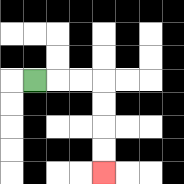{'start': '[1, 3]', 'end': '[4, 7]', 'path_directions': 'R,R,R,D,D,D,D', 'path_coordinates': '[[1, 3], [2, 3], [3, 3], [4, 3], [4, 4], [4, 5], [4, 6], [4, 7]]'}